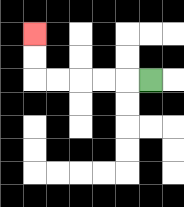{'start': '[6, 3]', 'end': '[1, 1]', 'path_directions': 'L,L,L,L,L,U,U', 'path_coordinates': '[[6, 3], [5, 3], [4, 3], [3, 3], [2, 3], [1, 3], [1, 2], [1, 1]]'}